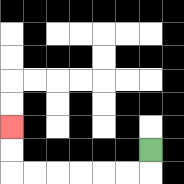{'start': '[6, 6]', 'end': '[0, 5]', 'path_directions': 'D,L,L,L,L,L,L,U,U', 'path_coordinates': '[[6, 6], [6, 7], [5, 7], [4, 7], [3, 7], [2, 7], [1, 7], [0, 7], [0, 6], [0, 5]]'}